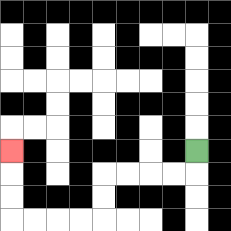{'start': '[8, 6]', 'end': '[0, 6]', 'path_directions': 'D,L,L,L,L,D,D,L,L,L,L,U,U,U', 'path_coordinates': '[[8, 6], [8, 7], [7, 7], [6, 7], [5, 7], [4, 7], [4, 8], [4, 9], [3, 9], [2, 9], [1, 9], [0, 9], [0, 8], [0, 7], [0, 6]]'}